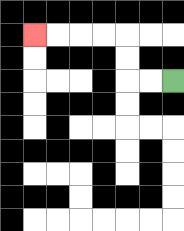{'start': '[7, 3]', 'end': '[1, 1]', 'path_directions': 'L,L,U,U,L,L,L,L', 'path_coordinates': '[[7, 3], [6, 3], [5, 3], [5, 2], [5, 1], [4, 1], [3, 1], [2, 1], [1, 1]]'}